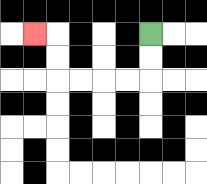{'start': '[6, 1]', 'end': '[1, 1]', 'path_directions': 'D,D,L,L,L,L,U,U,L', 'path_coordinates': '[[6, 1], [6, 2], [6, 3], [5, 3], [4, 3], [3, 3], [2, 3], [2, 2], [2, 1], [1, 1]]'}